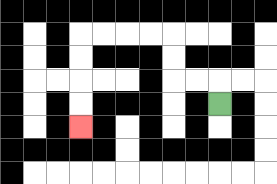{'start': '[9, 4]', 'end': '[3, 5]', 'path_directions': 'U,L,L,U,U,L,L,L,L,D,D,D,D', 'path_coordinates': '[[9, 4], [9, 3], [8, 3], [7, 3], [7, 2], [7, 1], [6, 1], [5, 1], [4, 1], [3, 1], [3, 2], [3, 3], [3, 4], [3, 5]]'}